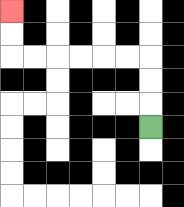{'start': '[6, 5]', 'end': '[0, 0]', 'path_directions': 'U,U,U,L,L,L,L,L,L,U,U', 'path_coordinates': '[[6, 5], [6, 4], [6, 3], [6, 2], [5, 2], [4, 2], [3, 2], [2, 2], [1, 2], [0, 2], [0, 1], [0, 0]]'}